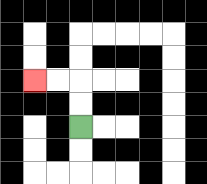{'start': '[3, 5]', 'end': '[1, 3]', 'path_directions': 'U,U,L,L', 'path_coordinates': '[[3, 5], [3, 4], [3, 3], [2, 3], [1, 3]]'}